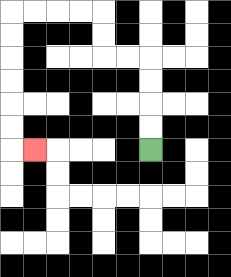{'start': '[6, 6]', 'end': '[1, 6]', 'path_directions': 'U,U,U,U,L,L,U,U,L,L,L,L,D,D,D,D,D,D,R', 'path_coordinates': '[[6, 6], [6, 5], [6, 4], [6, 3], [6, 2], [5, 2], [4, 2], [4, 1], [4, 0], [3, 0], [2, 0], [1, 0], [0, 0], [0, 1], [0, 2], [0, 3], [0, 4], [0, 5], [0, 6], [1, 6]]'}